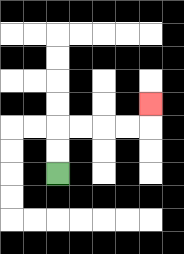{'start': '[2, 7]', 'end': '[6, 4]', 'path_directions': 'U,U,R,R,R,R,U', 'path_coordinates': '[[2, 7], [2, 6], [2, 5], [3, 5], [4, 5], [5, 5], [6, 5], [6, 4]]'}